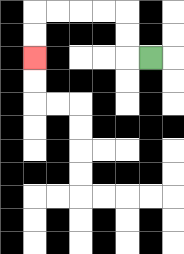{'start': '[6, 2]', 'end': '[1, 2]', 'path_directions': 'L,U,U,L,L,L,L,D,D', 'path_coordinates': '[[6, 2], [5, 2], [5, 1], [5, 0], [4, 0], [3, 0], [2, 0], [1, 0], [1, 1], [1, 2]]'}